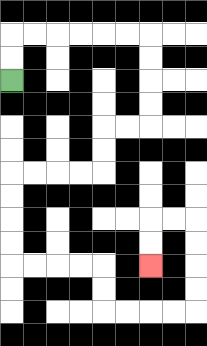{'start': '[0, 3]', 'end': '[6, 11]', 'path_directions': 'U,U,R,R,R,R,R,R,D,D,D,D,L,L,D,D,L,L,L,L,D,D,D,D,R,R,R,R,D,D,R,R,R,R,U,U,U,U,L,L,D,D', 'path_coordinates': '[[0, 3], [0, 2], [0, 1], [1, 1], [2, 1], [3, 1], [4, 1], [5, 1], [6, 1], [6, 2], [6, 3], [6, 4], [6, 5], [5, 5], [4, 5], [4, 6], [4, 7], [3, 7], [2, 7], [1, 7], [0, 7], [0, 8], [0, 9], [0, 10], [0, 11], [1, 11], [2, 11], [3, 11], [4, 11], [4, 12], [4, 13], [5, 13], [6, 13], [7, 13], [8, 13], [8, 12], [8, 11], [8, 10], [8, 9], [7, 9], [6, 9], [6, 10], [6, 11]]'}